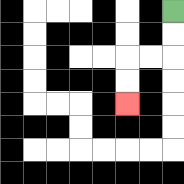{'start': '[7, 0]', 'end': '[5, 4]', 'path_directions': 'D,D,L,L,D,D', 'path_coordinates': '[[7, 0], [7, 1], [7, 2], [6, 2], [5, 2], [5, 3], [5, 4]]'}